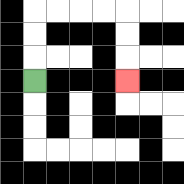{'start': '[1, 3]', 'end': '[5, 3]', 'path_directions': 'U,U,U,R,R,R,R,D,D,D', 'path_coordinates': '[[1, 3], [1, 2], [1, 1], [1, 0], [2, 0], [3, 0], [4, 0], [5, 0], [5, 1], [5, 2], [5, 3]]'}